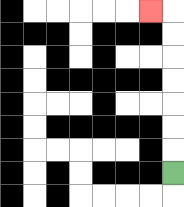{'start': '[7, 7]', 'end': '[6, 0]', 'path_directions': 'U,U,U,U,U,U,U,L', 'path_coordinates': '[[7, 7], [7, 6], [7, 5], [7, 4], [7, 3], [7, 2], [7, 1], [7, 0], [6, 0]]'}